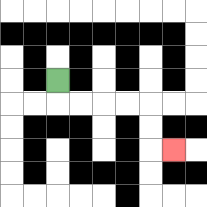{'start': '[2, 3]', 'end': '[7, 6]', 'path_directions': 'D,R,R,R,R,D,D,R', 'path_coordinates': '[[2, 3], [2, 4], [3, 4], [4, 4], [5, 4], [6, 4], [6, 5], [6, 6], [7, 6]]'}